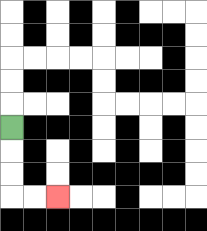{'start': '[0, 5]', 'end': '[2, 8]', 'path_directions': 'D,D,D,R,R', 'path_coordinates': '[[0, 5], [0, 6], [0, 7], [0, 8], [1, 8], [2, 8]]'}